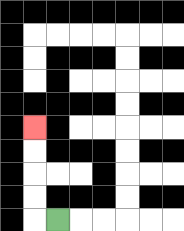{'start': '[2, 9]', 'end': '[1, 5]', 'path_directions': 'L,U,U,U,U', 'path_coordinates': '[[2, 9], [1, 9], [1, 8], [1, 7], [1, 6], [1, 5]]'}